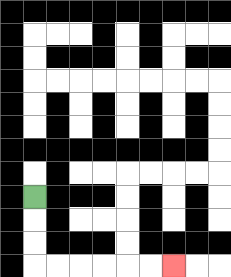{'start': '[1, 8]', 'end': '[7, 11]', 'path_directions': 'D,D,D,R,R,R,R,R,R', 'path_coordinates': '[[1, 8], [1, 9], [1, 10], [1, 11], [2, 11], [3, 11], [4, 11], [5, 11], [6, 11], [7, 11]]'}